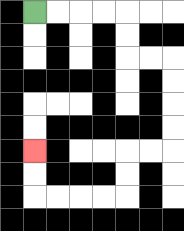{'start': '[1, 0]', 'end': '[1, 6]', 'path_directions': 'R,R,R,R,D,D,R,R,D,D,D,D,L,L,D,D,L,L,L,L,U,U', 'path_coordinates': '[[1, 0], [2, 0], [3, 0], [4, 0], [5, 0], [5, 1], [5, 2], [6, 2], [7, 2], [7, 3], [7, 4], [7, 5], [7, 6], [6, 6], [5, 6], [5, 7], [5, 8], [4, 8], [3, 8], [2, 8], [1, 8], [1, 7], [1, 6]]'}